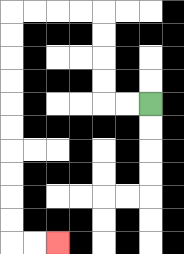{'start': '[6, 4]', 'end': '[2, 10]', 'path_directions': 'L,L,U,U,U,U,L,L,L,L,D,D,D,D,D,D,D,D,D,D,R,R', 'path_coordinates': '[[6, 4], [5, 4], [4, 4], [4, 3], [4, 2], [4, 1], [4, 0], [3, 0], [2, 0], [1, 0], [0, 0], [0, 1], [0, 2], [0, 3], [0, 4], [0, 5], [0, 6], [0, 7], [0, 8], [0, 9], [0, 10], [1, 10], [2, 10]]'}